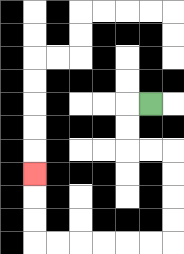{'start': '[6, 4]', 'end': '[1, 7]', 'path_directions': 'L,D,D,R,R,D,D,D,D,L,L,L,L,L,L,U,U,U', 'path_coordinates': '[[6, 4], [5, 4], [5, 5], [5, 6], [6, 6], [7, 6], [7, 7], [7, 8], [7, 9], [7, 10], [6, 10], [5, 10], [4, 10], [3, 10], [2, 10], [1, 10], [1, 9], [1, 8], [1, 7]]'}